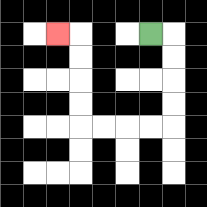{'start': '[6, 1]', 'end': '[2, 1]', 'path_directions': 'R,D,D,D,D,L,L,L,L,U,U,U,U,L', 'path_coordinates': '[[6, 1], [7, 1], [7, 2], [7, 3], [7, 4], [7, 5], [6, 5], [5, 5], [4, 5], [3, 5], [3, 4], [3, 3], [3, 2], [3, 1], [2, 1]]'}